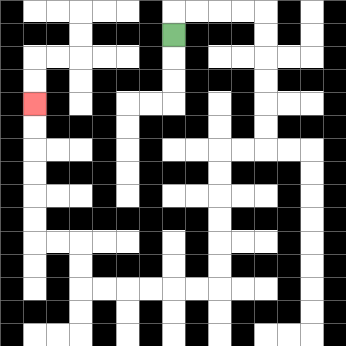{'start': '[7, 1]', 'end': '[1, 4]', 'path_directions': 'U,R,R,R,R,D,D,D,D,D,D,L,L,D,D,D,D,D,D,L,L,L,L,L,L,U,U,L,L,U,U,U,U,U,U', 'path_coordinates': '[[7, 1], [7, 0], [8, 0], [9, 0], [10, 0], [11, 0], [11, 1], [11, 2], [11, 3], [11, 4], [11, 5], [11, 6], [10, 6], [9, 6], [9, 7], [9, 8], [9, 9], [9, 10], [9, 11], [9, 12], [8, 12], [7, 12], [6, 12], [5, 12], [4, 12], [3, 12], [3, 11], [3, 10], [2, 10], [1, 10], [1, 9], [1, 8], [1, 7], [1, 6], [1, 5], [1, 4]]'}